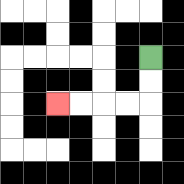{'start': '[6, 2]', 'end': '[2, 4]', 'path_directions': 'D,D,L,L,L,L', 'path_coordinates': '[[6, 2], [6, 3], [6, 4], [5, 4], [4, 4], [3, 4], [2, 4]]'}